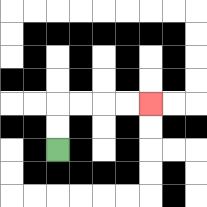{'start': '[2, 6]', 'end': '[6, 4]', 'path_directions': 'U,U,R,R,R,R', 'path_coordinates': '[[2, 6], [2, 5], [2, 4], [3, 4], [4, 4], [5, 4], [6, 4]]'}